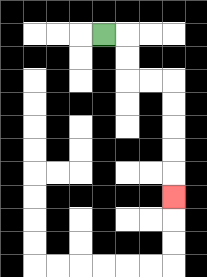{'start': '[4, 1]', 'end': '[7, 8]', 'path_directions': 'R,D,D,R,R,D,D,D,D,D', 'path_coordinates': '[[4, 1], [5, 1], [5, 2], [5, 3], [6, 3], [7, 3], [7, 4], [7, 5], [7, 6], [7, 7], [7, 8]]'}